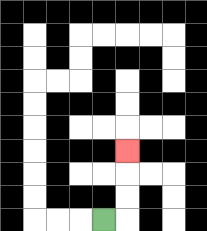{'start': '[4, 9]', 'end': '[5, 6]', 'path_directions': 'R,U,U,U', 'path_coordinates': '[[4, 9], [5, 9], [5, 8], [5, 7], [5, 6]]'}